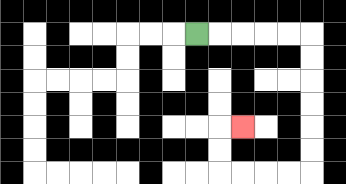{'start': '[8, 1]', 'end': '[10, 5]', 'path_directions': 'R,R,R,R,R,D,D,D,D,D,D,L,L,L,L,U,U,R', 'path_coordinates': '[[8, 1], [9, 1], [10, 1], [11, 1], [12, 1], [13, 1], [13, 2], [13, 3], [13, 4], [13, 5], [13, 6], [13, 7], [12, 7], [11, 7], [10, 7], [9, 7], [9, 6], [9, 5], [10, 5]]'}